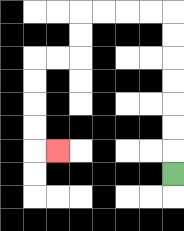{'start': '[7, 7]', 'end': '[2, 6]', 'path_directions': 'U,U,U,U,U,U,U,L,L,L,L,D,D,L,L,D,D,D,D,R', 'path_coordinates': '[[7, 7], [7, 6], [7, 5], [7, 4], [7, 3], [7, 2], [7, 1], [7, 0], [6, 0], [5, 0], [4, 0], [3, 0], [3, 1], [3, 2], [2, 2], [1, 2], [1, 3], [1, 4], [1, 5], [1, 6], [2, 6]]'}